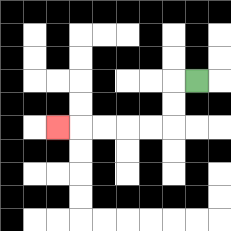{'start': '[8, 3]', 'end': '[2, 5]', 'path_directions': 'L,D,D,L,L,L,L,L', 'path_coordinates': '[[8, 3], [7, 3], [7, 4], [7, 5], [6, 5], [5, 5], [4, 5], [3, 5], [2, 5]]'}